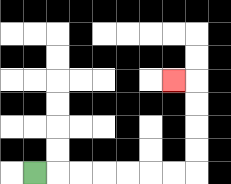{'start': '[1, 7]', 'end': '[7, 3]', 'path_directions': 'R,R,R,R,R,R,R,U,U,U,U,L', 'path_coordinates': '[[1, 7], [2, 7], [3, 7], [4, 7], [5, 7], [6, 7], [7, 7], [8, 7], [8, 6], [8, 5], [8, 4], [8, 3], [7, 3]]'}